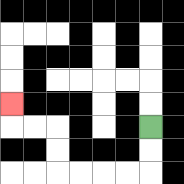{'start': '[6, 5]', 'end': '[0, 4]', 'path_directions': 'D,D,L,L,L,L,U,U,L,L,U', 'path_coordinates': '[[6, 5], [6, 6], [6, 7], [5, 7], [4, 7], [3, 7], [2, 7], [2, 6], [2, 5], [1, 5], [0, 5], [0, 4]]'}